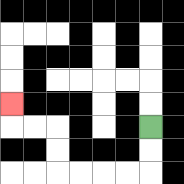{'start': '[6, 5]', 'end': '[0, 4]', 'path_directions': 'D,D,L,L,L,L,U,U,L,L,U', 'path_coordinates': '[[6, 5], [6, 6], [6, 7], [5, 7], [4, 7], [3, 7], [2, 7], [2, 6], [2, 5], [1, 5], [0, 5], [0, 4]]'}